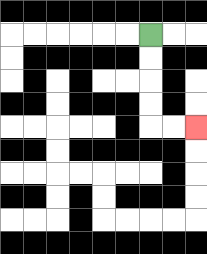{'start': '[6, 1]', 'end': '[8, 5]', 'path_directions': 'D,D,D,D,R,R', 'path_coordinates': '[[6, 1], [6, 2], [6, 3], [6, 4], [6, 5], [7, 5], [8, 5]]'}